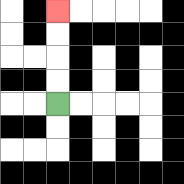{'start': '[2, 4]', 'end': '[2, 0]', 'path_directions': 'U,U,U,U', 'path_coordinates': '[[2, 4], [2, 3], [2, 2], [2, 1], [2, 0]]'}